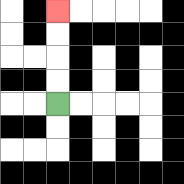{'start': '[2, 4]', 'end': '[2, 0]', 'path_directions': 'U,U,U,U', 'path_coordinates': '[[2, 4], [2, 3], [2, 2], [2, 1], [2, 0]]'}